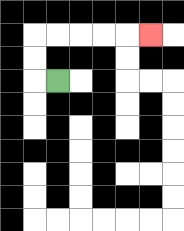{'start': '[2, 3]', 'end': '[6, 1]', 'path_directions': 'L,U,U,R,R,R,R,R', 'path_coordinates': '[[2, 3], [1, 3], [1, 2], [1, 1], [2, 1], [3, 1], [4, 1], [5, 1], [6, 1]]'}